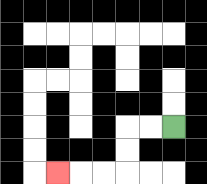{'start': '[7, 5]', 'end': '[2, 7]', 'path_directions': 'L,L,D,D,L,L,L', 'path_coordinates': '[[7, 5], [6, 5], [5, 5], [5, 6], [5, 7], [4, 7], [3, 7], [2, 7]]'}